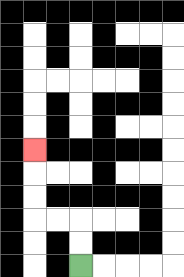{'start': '[3, 11]', 'end': '[1, 6]', 'path_directions': 'U,U,L,L,U,U,U', 'path_coordinates': '[[3, 11], [3, 10], [3, 9], [2, 9], [1, 9], [1, 8], [1, 7], [1, 6]]'}